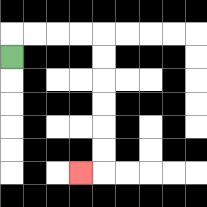{'start': '[0, 2]', 'end': '[3, 7]', 'path_directions': 'U,R,R,R,R,D,D,D,D,D,D,L', 'path_coordinates': '[[0, 2], [0, 1], [1, 1], [2, 1], [3, 1], [4, 1], [4, 2], [4, 3], [4, 4], [4, 5], [4, 6], [4, 7], [3, 7]]'}